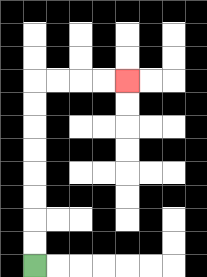{'start': '[1, 11]', 'end': '[5, 3]', 'path_directions': 'U,U,U,U,U,U,U,U,R,R,R,R', 'path_coordinates': '[[1, 11], [1, 10], [1, 9], [1, 8], [1, 7], [1, 6], [1, 5], [1, 4], [1, 3], [2, 3], [3, 3], [4, 3], [5, 3]]'}